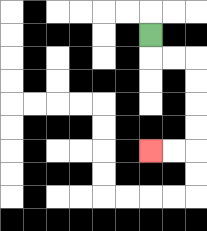{'start': '[6, 1]', 'end': '[6, 6]', 'path_directions': 'D,R,R,D,D,D,D,L,L', 'path_coordinates': '[[6, 1], [6, 2], [7, 2], [8, 2], [8, 3], [8, 4], [8, 5], [8, 6], [7, 6], [6, 6]]'}